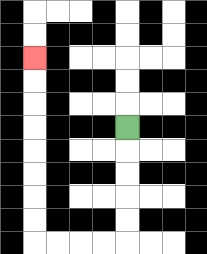{'start': '[5, 5]', 'end': '[1, 2]', 'path_directions': 'D,D,D,D,D,L,L,L,L,U,U,U,U,U,U,U,U', 'path_coordinates': '[[5, 5], [5, 6], [5, 7], [5, 8], [5, 9], [5, 10], [4, 10], [3, 10], [2, 10], [1, 10], [1, 9], [1, 8], [1, 7], [1, 6], [1, 5], [1, 4], [1, 3], [1, 2]]'}